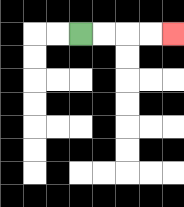{'start': '[3, 1]', 'end': '[7, 1]', 'path_directions': 'R,R,R,R', 'path_coordinates': '[[3, 1], [4, 1], [5, 1], [6, 1], [7, 1]]'}